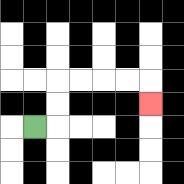{'start': '[1, 5]', 'end': '[6, 4]', 'path_directions': 'R,U,U,R,R,R,R,D', 'path_coordinates': '[[1, 5], [2, 5], [2, 4], [2, 3], [3, 3], [4, 3], [5, 3], [6, 3], [6, 4]]'}